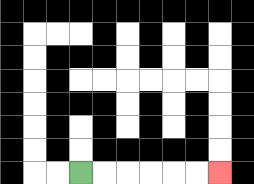{'start': '[3, 7]', 'end': '[9, 7]', 'path_directions': 'R,R,R,R,R,R', 'path_coordinates': '[[3, 7], [4, 7], [5, 7], [6, 7], [7, 7], [8, 7], [9, 7]]'}